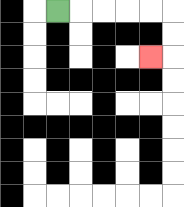{'start': '[2, 0]', 'end': '[6, 2]', 'path_directions': 'R,R,R,R,R,D,D,L', 'path_coordinates': '[[2, 0], [3, 0], [4, 0], [5, 0], [6, 0], [7, 0], [7, 1], [7, 2], [6, 2]]'}